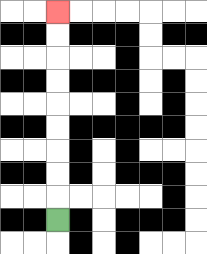{'start': '[2, 9]', 'end': '[2, 0]', 'path_directions': 'U,U,U,U,U,U,U,U,U', 'path_coordinates': '[[2, 9], [2, 8], [2, 7], [2, 6], [2, 5], [2, 4], [2, 3], [2, 2], [2, 1], [2, 0]]'}